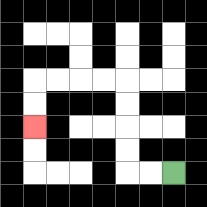{'start': '[7, 7]', 'end': '[1, 5]', 'path_directions': 'L,L,U,U,U,U,L,L,L,L,D,D', 'path_coordinates': '[[7, 7], [6, 7], [5, 7], [5, 6], [5, 5], [5, 4], [5, 3], [4, 3], [3, 3], [2, 3], [1, 3], [1, 4], [1, 5]]'}